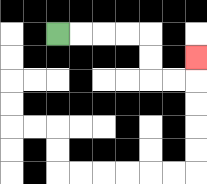{'start': '[2, 1]', 'end': '[8, 2]', 'path_directions': 'R,R,R,R,D,D,R,R,U', 'path_coordinates': '[[2, 1], [3, 1], [4, 1], [5, 1], [6, 1], [6, 2], [6, 3], [7, 3], [8, 3], [8, 2]]'}